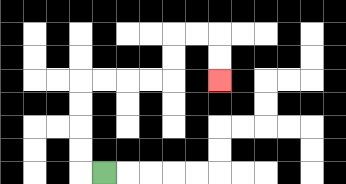{'start': '[4, 7]', 'end': '[9, 3]', 'path_directions': 'L,U,U,U,U,R,R,R,R,U,U,R,R,D,D', 'path_coordinates': '[[4, 7], [3, 7], [3, 6], [3, 5], [3, 4], [3, 3], [4, 3], [5, 3], [6, 3], [7, 3], [7, 2], [7, 1], [8, 1], [9, 1], [9, 2], [9, 3]]'}